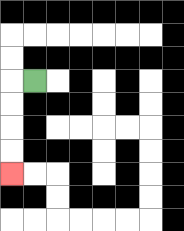{'start': '[1, 3]', 'end': '[0, 7]', 'path_directions': 'L,D,D,D,D', 'path_coordinates': '[[1, 3], [0, 3], [0, 4], [0, 5], [0, 6], [0, 7]]'}